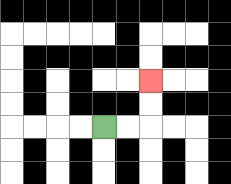{'start': '[4, 5]', 'end': '[6, 3]', 'path_directions': 'R,R,U,U', 'path_coordinates': '[[4, 5], [5, 5], [6, 5], [6, 4], [6, 3]]'}